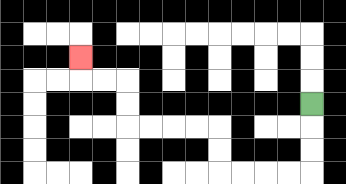{'start': '[13, 4]', 'end': '[3, 2]', 'path_directions': 'D,D,D,L,L,L,L,U,U,L,L,L,L,U,U,L,L,U', 'path_coordinates': '[[13, 4], [13, 5], [13, 6], [13, 7], [12, 7], [11, 7], [10, 7], [9, 7], [9, 6], [9, 5], [8, 5], [7, 5], [6, 5], [5, 5], [5, 4], [5, 3], [4, 3], [3, 3], [3, 2]]'}